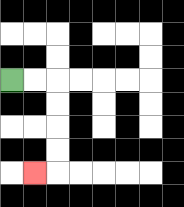{'start': '[0, 3]', 'end': '[1, 7]', 'path_directions': 'R,R,D,D,D,D,L', 'path_coordinates': '[[0, 3], [1, 3], [2, 3], [2, 4], [2, 5], [2, 6], [2, 7], [1, 7]]'}